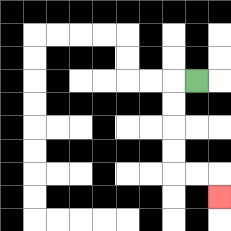{'start': '[8, 3]', 'end': '[9, 8]', 'path_directions': 'L,D,D,D,D,R,R,D', 'path_coordinates': '[[8, 3], [7, 3], [7, 4], [7, 5], [7, 6], [7, 7], [8, 7], [9, 7], [9, 8]]'}